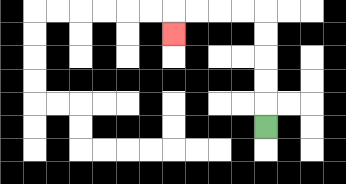{'start': '[11, 5]', 'end': '[7, 1]', 'path_directions': 'U,U,U,U,U,L,L,L,L,D', 'path_coordinates': '[[11, 5], [11, 4], [11, 3], [11, 2], [11, 1], [11, 0], [10, 0], [9, 0], [8, 0], [7, 0], [7, 1]]'}